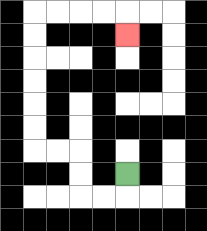{'start': '[5, 7]', 'end': '[5, 1]', 'path_directions': 'D,L,L,U,U,L,L,U,U,U,U,U,U,R,R,R,R,D', 'path_coordinates': '[[5, 7], [5, 8], [4, 8], [3, 8], [3, 7], [3, 6], [2, 6], [1, 6], [1, 5], [1, 4], [1, 3], [1, 2], [1, 1], [1, 0], [2, 0], [3, 0], [4, 0], [5, 0], [5, 1]]'}